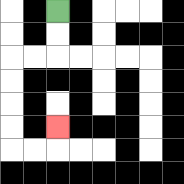{'start': '[2, 0]', 'end': '[2, 5]', 'path_directions': 'D,D,L,L,D,D,D,D,R,R,U', 'path_coordinates': '[[2, 0], [2, 1], [2, 2], [1, 2], [0, 2], [0, 3], [0, 4], [0, 5], [0, 6], [1, 6], [2, 6], [2, 5]]'}